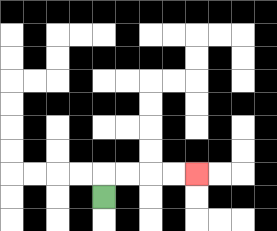{'start': '[4, 8]', 'end': '[8, 7]', 'path_directions': 'U,R,R,R,R', 'path_coordinates': '[[4, 8], [4, 7], [5, 7], [6, 7], [7, 7], [8, 7]]'}